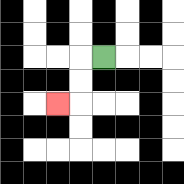{'start': '[4, 2]', 'end': '[2, 4]', 'path_directions': 'L,D,D,L', 'path_coordinates': '[[4, 2], [3, 2], [3, 3], [3, 4], [2, 4]]'}